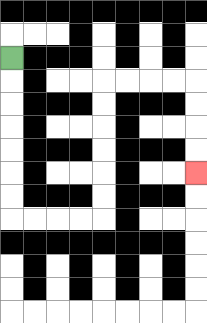{'start': '[0, 2]', 'end': '[8, 7]', 'path_directions': 'D,D,D,D,D,D,D,R,R,R,R,U,U,U,U,U,U,R,R,R,R,D,D,D,D', 'path_coordinates': '[[0, 2], [0, 3], [0, 4], [0, 5], [0, 6], [0, 7], [0, 8], [0, 9], [1, 9], [2, 9], [3, 9], [4, 9], [4, 8], [4, 7], [4, 6], [4, 5], [4, 4], [4, 3], [5, 3], [6, 3], [7, 3], [8, 3], [8, 4], [8, 5], [8, 6], [8, 7]]'}